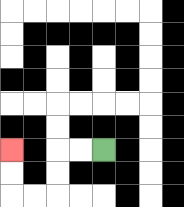{'start': '[4, 6]', 'end': '[0, 6]', 'path_directions': 'L,L,D,D,L,L,U,U', 'path_coordinates': '[[4, 6], [3, 6], [2, 6], [2, 7], [2, 8], [1, 8], [0, 8], [0, 7], [0, 6]]'}